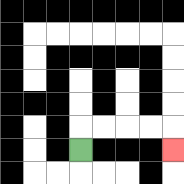{'start': '[3, 6]', 'end': '[7, 6]', 'path_directions': 'U,R,R,R,R,D', 'path_coordinates': '[[3, 6], [3, 5], [4, 5], [5, 5], [6, 5], [7, 5], [7, 6]]'}